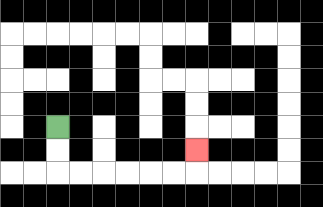{'start': '[2, 5]', 'end': '[8, 6]', 'path_directions': 'D,D,R,R,R,R,R,R,U', 'path_coordinates': '[[2, 5], [2, 6], [2, 7], [3, 7], [4, 7], [5, 7], [6, 7], [7, 7], [8, 7], [8, 6]]'}